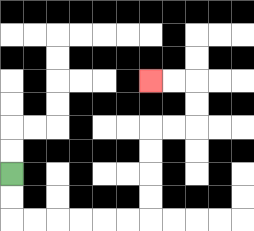{'start': '[0, 7]', 'end': '[6, 3]', 'path_directions': 'D,D,R,R,R,R,R,R,U,U,U,U,R,R,U,U,L,L', 'path_coordinates': '[[0, 7], [0, 8], [0, 9], [1, 9], [2, 9], [3, 9], [4, 9], [5, 9], [6, 9], [6, 8], [6, 7], [6, 6], [6, 5], [7, 5], [8, 5], [8, 4], [8, 3], [7, 3], [6, 3]]'}